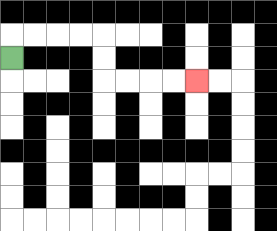{'start': '[0, 2]', 'end': '[8, 3]', 'path_directions': 'U,R,R,R,R,D,D,R,R,R,R', 'path_coordinates': '[[0, 2], [0, 1], [1, 1], [2, 1], [3, 1], [4, 1], [4, 2], [4, 3], [5, 3], [6, 3], [7, 3], [8, 3]]'}